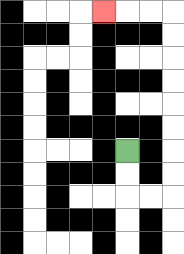{'start': '[5, 6]', 'end': '[4, 0]', 'path_directions': 'D,D,R,R,U,U,U,U,U,U,U,U,L,L,L', 'path_coordinates': '[[5, 6], [5, 7], [5, 8], [6, 8], [7, 8], [7, 7], [7, 6], [7, 5], [7, 4], [7, 3], [7, 2], [7, 1], [7, 0], [6, 0], [5, 0], [4, 0]]'}